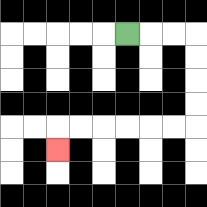{'start': '[5, 1]', 'end': '[2, 6]', 'path_directions': 'R,R,R,D,D,D,D,L,L,L,L,L,L,D', 'path_coordinates': '[[5, 1], [6, 1], [7, 1], [8, 1], [8, 2], [8, 3], [8, 4], [8, 5], [7, 5], [6, 5], [5, 5], [4, 5], [3, 5], [2, 5], [2, 6]]'}